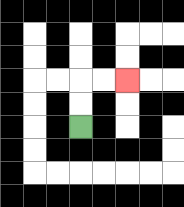{'start': '[3, 5]', 'end': '[5, 3]', 'path_directions': 'U,U,R,R', 'path_coordinates': '[[3, 5], [3, 4], [3, 3], [4, 3], [5, 3]]'}